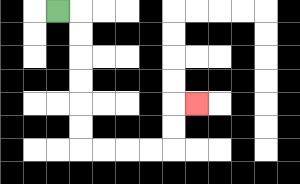{'start': '[2, 0]', 'end': '[8, 4]', 'path_directions': 'R,D,D,D,D,D,D,R,R,R,R,U,U,R', 'path_coordinates': '[[2, 0], [3, 0], [3, 1], [3, 2], [3, 3], [3, 4], [3, 5], [3, 6], [4, 6], [5, 6], [6, 6], [7, 6], [7, 5], [7, 4], [8, 4]]'}